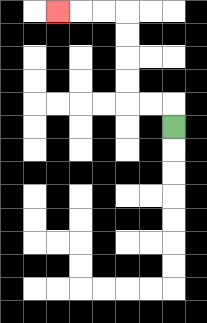{'start': '[7, 5]', 'end': '[2, 0]', 'path_directions': 'U,L,L,U,U,U,U,L,L,L', 'path_coordinates': '[[7, 5], [7, 4], [6, 4], [5, 4], [5, 3], [5, 2], [5, 1], [5, 0], [4, 0], [3, 0], [2, 0]]'}